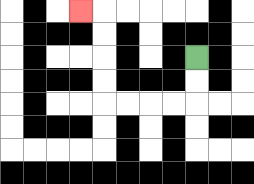{'start': '[8, 2]', 'end': '[3, 0]', 'path_directions': 'D,D,L,L,L,L,U,U,U,U,L', 'path_coordinates': '[[8, 2], [8, 3], [8, 4], [7, 4], [6, 4], [5, 4], [4, 4], [4, 3], [4, 2], [4, 1], [4, 0], [3, 0]]'}